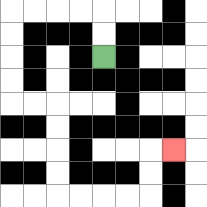{'start': '[4, 2]', 'end': '[7, 6]', 'path_directions': 'U,U,L,L,L,L,D,D,D,D,R,R,D,D,D,D,R,R,R,R,U,U,R', 'path_coordinates': '[[4, 2], [4, 1], [4, 0], [3, 0], [2, 0], [1, 0], [0, 0], [0, 1], [0, 2], [0, 3], [0, 4], [1, 4], [2, 4], [2, 5], [2, 6], [2, 7], [2, 8], [3, 8], [4, 8], [5, 8], [6, 8], [6, 7], [6, 6], [7, 6]]'}